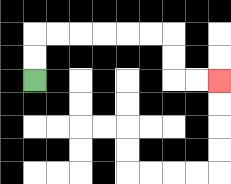{'start': '[1, 3]', 'end': '[9, 3]', 'path_directions': 'U,U,R,R,R,R,R,R,D,D,R,R', 'path_coordinates': '[[1, 3], [1, 2], [1, 1], [2, 1], [3, 1], [4, 1], [5, 1], [6, 1], [7, 1], [7, 2], [7, 3], [8, 3], [9, 3]]'}